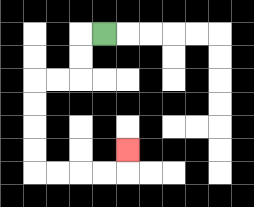{'start': '[4, 1]', 'end': '[5, 6]', 'path_directions': 'L,D,D,L,L,D,D,D,D,R,R,R,R,U', 'path_coordinates': '[[4, 1], [3, 1], [3, 2], [3, 3], [2, 3], [1, 3], [1, 4], [1, 5], [1, 6], [1, 7], [2, 7], [3, 7], [4, 7], [5, 7], [5, 6]]'}